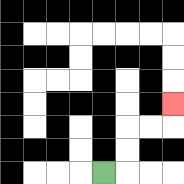{'start': '[4, 7]', 'end': '[7, 4]', 'path_directions': 'R,U,U,R,R,U', 'path_coordinates': '[[4, 7], [5, 7], [5, 6], [5, 5], [6, 5], [7, 5], [7, 4]]'}